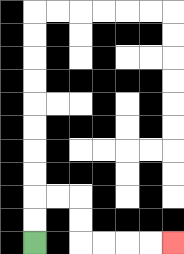{'start': '[1, 10]', 'end': '[7, 10]', 'path_directions': 'U,U,R,R,D,D,R,R,R,R', 'path_coordinates': '[[1, 10], [1, 9], [1, 8], [2, 8], [3, 8], [3, 9], [3, 10], [4, 10], [5, 10], [6, 10], [7, 10]]'}